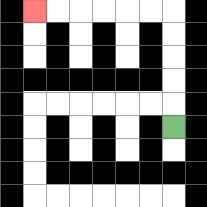{'start': '[7, 5]', 'end': '[1, 0]', 'path_directions': 'U,U,U,U,U,L,L,L,L,L,L', 'path_coordinates': '[[7, 5], [7, 4], [7, 3], [7, 2], [7, 1], [7, 0], [6, 0], [5, 0], [4, 0], [3, 0], [2, 0], [1, 0]]'}